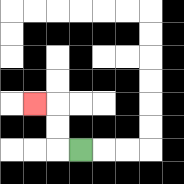{'start': '[3, 6]', 'end': '[1, 4]', 'path_directions': 'L,U,U,L', 'path_coordinates': '[[3, 6], [2, 6], [2, 5], [2, 4], [1, 4]]'}